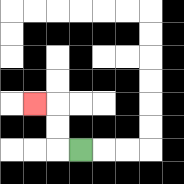{'start': '[3, 6]', 'end': '[1, 4]', 'path_directions': 'L,U,U,L', 'path_coordinates': '[[3, 6], [2, 6], [2, 5], [2, 4], [1, 4]]'}